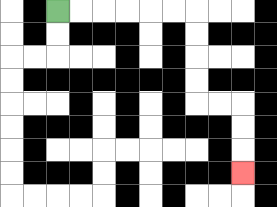{'start': '[2, 0]', 'end': '[10, 7]', 'path_directions': 'R,R,R,R,R,R,D,D,D,D,R,R,D,D,D', 'path_coordinates': '[[2, 0], [3, 0], [4, 0], [5, 0], [6, 0], [7, 0], [8, 0], [8, 1], [8, 2], [8, 3], [8, 4], [9, 4], [10, 4], [10, 5], [10, 6], [10, 7]]'}